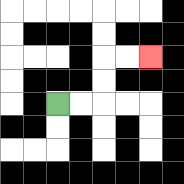{'start': '[2, 4]', 'end': '[6, 2]', 'path_directions': 'R,R,U,U,R,R', 'path_coordinates': '[[2, 4], [3, 4], [4, 4], [4, 3], [4, 2], [5, 2], [6, 2]]'}